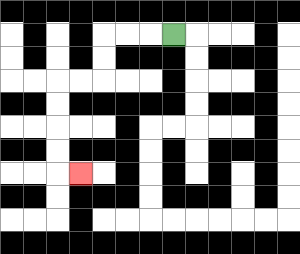{'start': '[7, 1]', 'end': '[3, 7]', 'path_directions': 'L,L,L,D,D,L,L,D,D,D,D,R', 'path_coordinates': '[[7, 1], [6, 1], [5, 1], [4, 1], [4, 2], [4, 3], [3, 3], [2, 3], [2, 4], [2, 5], [2, 6], [2, 7], [3, 7]]'}